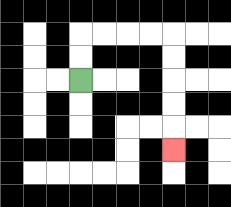{'start': '[3, 3]', 'end': '[7, 6]', 'path_directions': 'U,U,R,R,R,R,D,D,D,D,D', 'path_coordinates': '[[3, 3], [3, 2], [3, 1], [4, 1], [5, 1], [6, 1], [7, 1], [7, 2], [7, 3], [7, 4], [7, 5], [7, 6]]'}